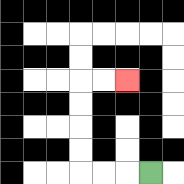{'start': '[6, 7]', 'end': '[5, 3]', 'path_directions': 'L,L,L,U,U,U,U,R,R', 'path_coordinates': '[[6, 7], [5, 7], [4, 7], [3, 7], [3, 6], [3, 5], [3, 4], [3, 3], [4, 3], [5, 3]]'}